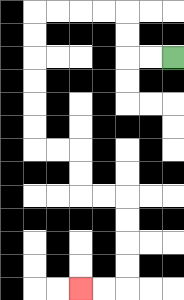{'start': '[7, 2]', 'end': '[3, 12]', 'path_directions': 'L,L,U,U,L,L,L,L,D,D,D,D,D,D,R,R,D,D,R,R,D,D,D,D,L,L', 'path_coordinates': '[[7, 2], [6, 2], [5, 2], [5, 1], [5, 0], [4, 0], [3, 0], [2, 0], [1, 0], [1, 1], [1, 2], [1, 3], [1, 4], [1, 5], [1, 6], [2, 6], [3, 6], [3, 7], [3, 8], [4, 8], [5, 8], [5, 9], [5, 10], [5, 11], [5, 12], [4, 12], [3, 12]]'}